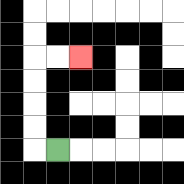{'start': '[2, 6]', 'end': '[3, 2]', 'path_directions': 'L,U,U,U,U,R,R', 'path_coordinates': '[[2, 6], [1, 6], [1, 5], [1, 4], [1, 3], [1, 2], [2, 2], [3, 2]]'}